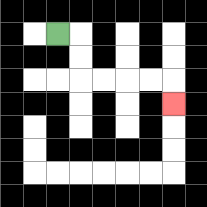{'start': '[2, 1]', 'end': '[7, 4]', 'path_directions': 'R,D,D,R,R,R,R,D', 'path_coordinates': '[[2, 1], [3, 1], [3, 2], [3, 3], [4, 3], [5, 3], [6, 3], [7, 3], [7, 4]]'}